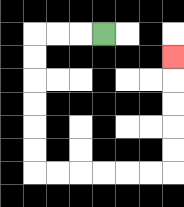{'start': '[4, 1]', 'end': '[7, 2]', 'path_directions': 'L,L,L,D,D,D,D,D,D,R,R,R,R,R,R,U,U,U,U,U', 'path_coordinates': '[[4, 1], [3, 1], [2, 1], [1, 1], [1, 2], [1, 3], [1, 4], [1, 5], [1, 6], [1, 7], [2, 7], [3, 7], [4, 7], [5, 7], [6, 7], [7, 7], [7, 6], [7, 5], [7, 4], [7, 3], [7, 2]]'}